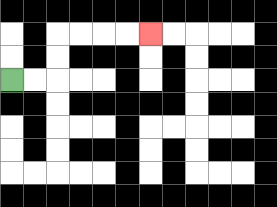{'start': '[0, 3]', 'end': '[6, 1]', 'path_directions': 'R,R,U,U,R,R,R,R', 'path_coordinates': '[[0, 3], [1, 3], [2, 3], [2, 2], [2, 1], [3, 1], [4, 1], [5, 1], [6, 1]]'}